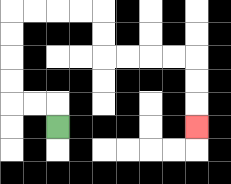{'start': '[2, 5]', 'end': '[8, 5]', 'path_directions': 'U,L,L,U,U,U,U,R,R,R,R,D,D,R,R,R,R,D,D,D', 'path_coordinates': '[[2, 5], [2, 4], [1, 4], [0, 4], [0, 3], [0, 2], [0, 1], [0, 0], [1, 0], [2, 0], [3, 0], [4, 0], [4, 1], [4, 2], [5, 2], [6, 2], [7, 2], [8, 2], [8, 3], [8, 4], [8, 5]]'}